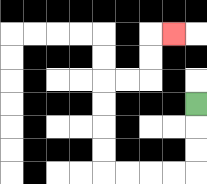{'start': '[8, 4]', 'end': '[7, 1]', 'path_directions': 'D,D,D,L,L,L,L,U,U,U,U,R,R,U,U,R', 'path_coordinates': '[[8, 4], [8, 5], [8, 6], [8, 7], [7, 7], [6, 7], [5, 7], [4, 7], [4, 6], [4, 5], [4, 4], [4, 3], [5, 3], [6, 3], [6, 2], [6, 1], [7, 1]]'}